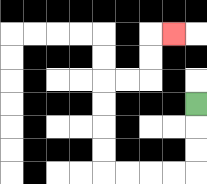{'start': '[8, 4]', 'end': '[7, 1]', 'path_directions': 'D,D,D,L,L,L,L,U,U,U,U,R,R,U,U,R', 'path_coordinates': '[[8, 4], [8, 5], [8, 6], [8, 7], [7, 7], [6, 7], [5, 7], [4, 7], [4, 6], [4, 5], [4, 4], [4, 3], [5, 3], [6, 3], [6, 2], [6, 1], [7, 1]]'}